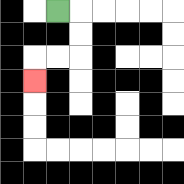{'start': '[2, 0]', 'end': '[1, 3]', 'path_directions': 'R,D,D,L,L,D', 'path_coordinates': '[[2, 0], [3, 0], [3, 1], [3, 2], [2, 2], [1, 2], [1, 3]]'}